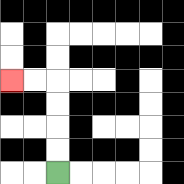{'start': '[2, 7]', 'end': '[0, 3]', 'path_directions': 'U,U,U,U,L,L', 'path_coordinates': '[[2, 7], [2, 6], [2, 5], [2, 4], [2, 3], [1, 3], [0, 3]]'}